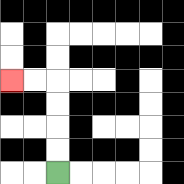{'start': '[2, 7]', 'end': '[0, 3]', 'path_directions': 'U,U,U,U,L,L', 'path_coordinates': '[[2, 7], [2, 6], [2, 5], [2, 4], [2, 3], [1, 3], [0, 3]]'}